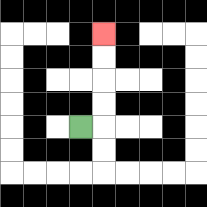{'start': '[3, 5]', 'end': '[4, 1]', 'path_directions': 'R,U,U,U,U', 'path_coordinates': '[[3, 5], [4, 5], [4, 4], [4, 3], [4, 2], [4, 1]]'}